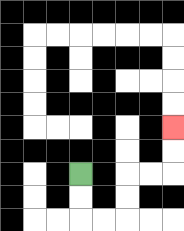{'start': '[3, 7]', 'end': '[7, 5]', 'path_directions': 'D,D,R,R,U,U,R,R,U,U', 'path_coordinates': '[[3, 7], [3, 8], [3, 9], [4, 9], [5, 9], [5, 8], [5, 7], [6, 7], [7, 7], [7, 6], [7, 5]]'}